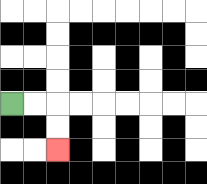{'start': '[0, 4]', 'end': '[2, 6]', 'path_directions': 'R,R,D,D', 'path_coordinates': '[[0, 4], [1, 4], [2, 4], [2, 5], [2, 6]]'}